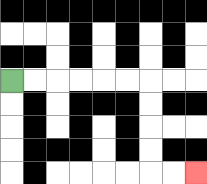{'start': '[0, 3]', 'end': '[8, 7]', 'path_directions': 'R,R,R,R,R,R,D,D,D,D,R,R', 'path_coordinates': '[[0, 3], [1, 3], [2, 3], [3, 3], [4, 3], [5, 3], [6, 3], [6, 4], [6, 5], [6, 6], [6, 7], [7, 7], [8, 7]]'}